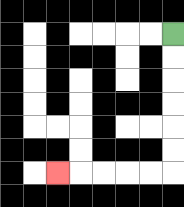{'start': '[7, 1]', 'end': '[2, 7]', 'path_directions': 'D,D,D,D,D,D,L,L,L,L,L', 'path_coordinates': '[[7, 1], [7, 2], [7, 3], [7, 4], [7, 5], [7, 6], [7, 7], [6, 7], [5, 7], [4, 7], [3, 7], [2, 7]]'}